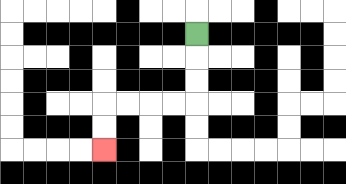{'start': '[8, 1]', 'end': '[4, 6]', 'path_directions': 'D,D,D,L,L,L,L,D,D', 'path_coordinates': '[[8, 1], [8, 2], [8, 3], [8, 4], [7, 4], [6, 4], [5, 4], [4, 4], [4, 5], [4, 6]]'}